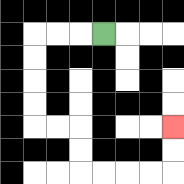{'start': '[4, 1]', 'end': '[7, 5]', 'path_directions': 'L,L,L,D,D,D,D,R,R,D,D,R,R,R,R,U,U', 'path_coordinates': '[[4, 1], [3, 1], [2, 1], [1, 1], [1, 2], [1, 3], [1, 4], [1, 5], [2, 5], [3, 5], [3, 6], [3, 7], [4, 7], [5, 7], [6, 7], [7, 7], [7, 6], [7, 5]]'}